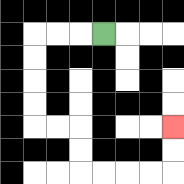{'start': '[4, 1]', 'end': '[7, 5]', 'path_directions': 'L,L,L,D,D,D,D,R,R,D,D,R,R,R,R,U,U', 'path_coordinates': '[[4, 1], [3, 1], [2, 1], [1, 1], [1, 2], [1, 3], [1, 4], [1, 5], [2, 5], [3, 5], [3, 6], [3, 7], [4, 7], [5, 7], [6, 7], [7, 7], [7, 6], [7, 5]]'}